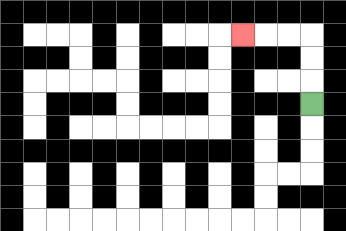{'start': '[13, 4]', 'end': '[10, 1]', 'path_directions': 'U,U,U,L,L,L', 'path_coordinates': '[[13, 4], [13, 3], [13, 2], [13, 1], [12, 1], [11, 1], [10, 1]]'}